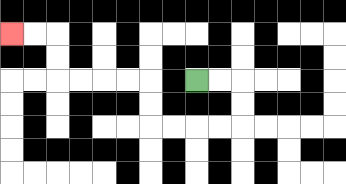{'start': '[8, 3]', 'end': '[0, 1]', 'path_directions': 'R,R,D,D,L,L,L,L,U,U,L,L,L,L,U,U,L,L', 'path_coordinates': '[[8, 3], [9, 3], [10, 3], [10, 4], [10, 5], [9, 5], [8, 5], [7, 5], [6, 5], [6, 4], [6, 3], [5, 3], [4, 3], [3, 3], [2, 3], [2, 2], [2, 1], [1, 1], [0, 1]]'}